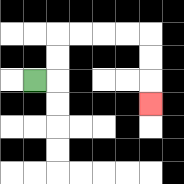{'start': '[1, 3]', 'end': '[6, 4]', 'path_directions': 'R,U,U,R,R,R,R,D,D,D', 'path_coordinates': '[[1, 3], [2, 3], [2, 2], [2, 1], [3, 1], [4, 1], [5, 1], [6, 1], [6, 2], [6, 3], [6, 4]]'}